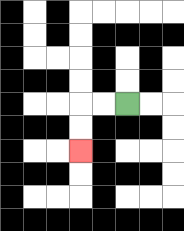{'start': '[5, 4]', 'end': '[3, 6]', 'path_directions': 'L,L,D,D', 'path_coordinates': '[[5, 4], [4, 4], [3, 4], [3, 5], [3, 6]]'}